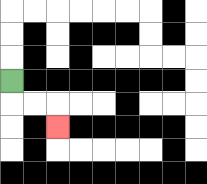{'start': '[0, 3]', 'end': '[2, 5]', 'path_directions': 'D,R,R,D', 'path_coordinates': '[[0, 3], [0, 4], [1, 4], [2, 4], [2, 5]]'}